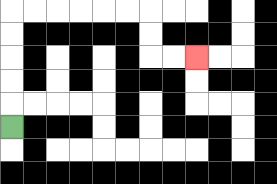{'start': '[0, 5]', 'end': '[8, 2]', 'path_directions': 'U,U,U,U,U,R,R,R,R,R,R,D,D,R,R', 'path_coordinates': '[[0, 5], [0, 4], [0, 3], [0, 2], [0, 1], [0, 0], [1, 0], [2, 0], [3, 0], [4, 0], [5, 0], [6, 0], [6, 1], [6, 2], [7, 2], [8, 2]]'}